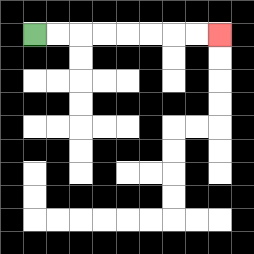{'start': '[1, 1]', 'end': '[9, 1]', 'path_directions': 'R,R,R,R,R,R,R,R', 'path_coordinates': '[[1, 1], [2, 1], [3, 1], [4, 1], [5, 1], [6, 1], [7, 1], [8, 1], [9, 1]]'}